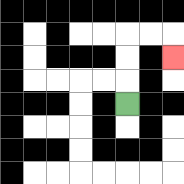{'start': '[5, 4]', 'end': '[7, 2]', 'path_directions': 'U,U,U,R,R,D', 'path_coordinates': '[[5, 4], [5, 3], [5, 2], [5, 1], [6, 1], [7, 1], [7, 2]]'}